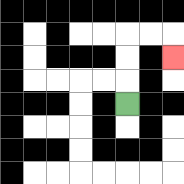{'start': '[5, 4]', 'end': '[7, 2]', 'path_directions': 'U,U,U,R,R,D', 'path_coordinates': '[[5, 4], [5, 3], [5, 2], [5, 1], [6, 1], [7, 1], [7, 2]]'}